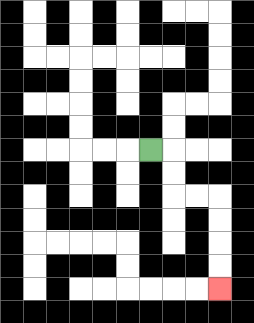{'start': '[6, 6]', 'end': '[9, 12]', 'path_directions': 'R,D,D,R,R,D,D,D,D', 'path_coordinates': '[[6, 6], [7, 6], [7, 7], [7, 8], [8, 8], [9, 8], [9, 9], [9, 10], [9, 11], [9, 12]]'}